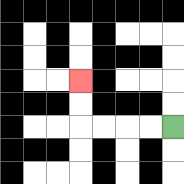{'start': '[7, 5]', 'end': '[3, 3]', 'path_directions': 'L,L,L,L,U,U', 'path_coordinates': '[[7, 5], [6, 5], [5, 5], [4, 5], [3, 5], [3, 4], [3, 3]]'}